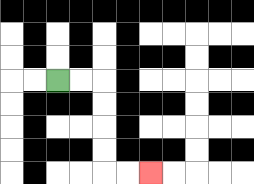{'start': '[2, 3]', 'end': '[6, 7]', 'path_directions': 'R,R,D,D,D,D,R,R', 'path_coordinates': '[[2, 3], [3, 3], [4, 3], [4, 4], [4, 5], [4, 6], [4, 7], [5, 7], [6, 7]]'}